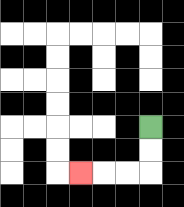{'start': '[6, 5]', 'end': '[3, 7]', 'path_directions': 'D,D,L,L,L', 'path_coordinates': '[[6, 5], [6, 6], [6, 7], [5, 7], [4, 7], [3, 7]]'}